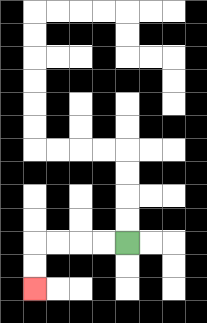{'start': '[5, 10]', 'end': '[1, 12]', 'path_directions': 'L,L,L,L,D,D', 'path_coordinates': '[[5, 10], [4, 10], [3, 10], [2, 10], [1, 10], [1, 11], [1, 12]]'}